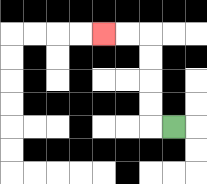{'start': '[7, 5]', 'end': '[4, 1]', 'path_directions': 'L,U,U,U,U,L,L', 'path_coordinates': '[[7, 5], [6, 5], [6, 4], [6, 3], [6, 2], [6, 1], [5, 1], [4, 1]]'}